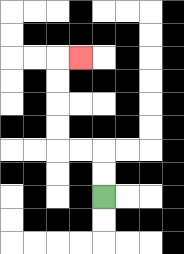{'start': '[4, 8]', 'end': '[3, 2]', 'path_directions': 'U,U,L,L,U,U,U,U,R', 'path_coordinates': '[[4, 8], [4, 7], [4, 6], [3, 6], [2, 6], [2, 5], [2, 4], [2, 3], [2, 2], [3, 2]]'}